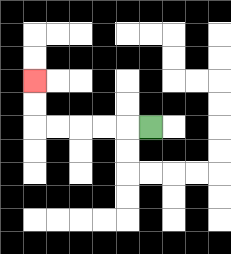{'start': '[6, 5]', 'end': '[1, 3]', 'path_directions': 'L,L,L,L,L,U,U', 'path_coordinates': '[[6, 5], [5, 5], [4, 5], [3, 5], [2, 5], [1, 5], [1, 4], [1, 3]]'}